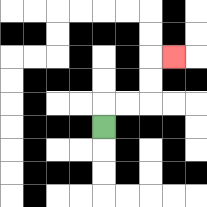{'start': '[4, 5]', 'end': '[7, 2]', 'path_directions': 'U,R,R,U,U,R', 'path_coordinates': '[[4, 5], [4, 4], [5, 4], [6, 4], [6, 3], [6, 2], [7, 2]]'}